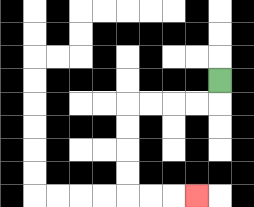{'start': '[9, 3]', 'end': '[8, 8]', 'path_directions': 'D,L,L,L,L,D,D,D,D,R,R,R', 'path_coordinates': '[[9, 3], [9, 4], [8, 4], [7, 4], [6, 4], [5, 4], [5, 5], [5, 6], [5, 7], [5, 8], [6, 8], [7, 8], [8, 8]]'}